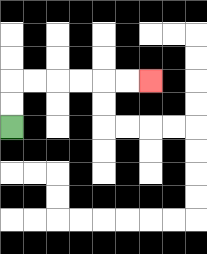{'start': '[0, 5]', 'end': '[6, 3]', 'path_directions': 'U,U,R,R,R,R,R,R', 'path_coordinates': '[[0, 5], [0, 4], [0, 3], [1, 3], [2, 3], [3, 3], [4, 3], [5, 3], [6, 3]]'}